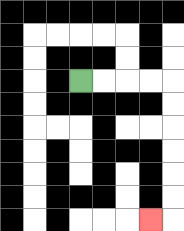{'start': '[3, 3]', 'end': '[6, 9]', 'path_directions': 'R,R,R,R,D,D,D,D,D,D,L', 'path_coordinates': '[[3, 3], [4, 3], [5, 3], [6, 3], [7, 3], [7, 4], [7, 5], [7, 6], [7, 7], [7, 8], [7, 9], [6, 9]]'}